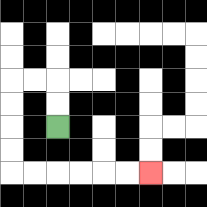{'start': '[2, 5]', 'end': '[6, 7]', 'path_directions': 'U,U,L,L,D,D,D,D,R,R,R,R,R,R', 'path_coordinates': '[[2, 5], [2, 4], [2, 3], [1, 3], [0, 3], [0, 4], [0, 5], [0, 6], [0, 7], [1, 7], [2, 7], [3, 7], [4, 7], [5, 7], [6, 7]]'}